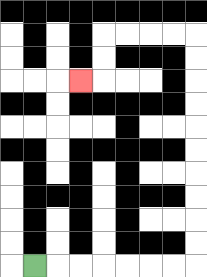{'start': '[1, 11]', 'end': '[3, 3]', 'path_directions': 'R,R,R,R,R,R,R,U,U,U,U,U,U,U,U,U,U,L,L,L,L,D,D,L', 'path_coordinates': '[[1, 11], [2, 11], [3, 11], [4, 11], [5, 11], [6, 11], [7, 11], [8, 11], [8, 10], [8, 9], [8, 8], [8, 7], [8, 6], [8, 5], [8, 4], [8, 3], [8, 2], [8, 1], [7, 1], [6, 1], [5, 1], [4, 1], [4, 2], [4, 3], [3, 3]]'}